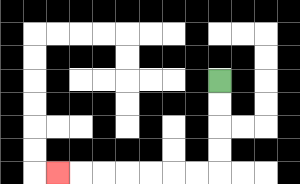{'start': '[9, 3]', 'end': '[2, 7]', 'path_directions': 'D,D,D,D,L,L,L,L,L,L,L', 'path_coordinates': '[[9, 3], [9, 4], [9, 5], [9, 6], [9, 7], [8, 7], [7, 7], [6, 7], [5, 7], [4, 7], [3, 7], [2, 7]]'}